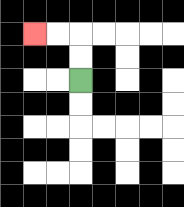{'start': '[3, 3]', 'end': '[1, 1]', 'path_directions': 'U,U,L,L', 'path_coordinates': '[[3, 3], [3, 2], [3, 1], [2, 1], [1, 1]]'}